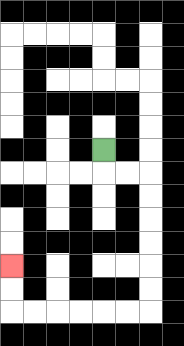{'start': '[4, 6]', 'end': '[0, 11]', 'path_directions': 'D,R,R,D,D,D,D,D,D,L,L,L,L,L,L,U,U', 'path_coordinates': '[[4, 6], [4, 7], [5, 7], [6, 7], [6, 8], [6, 9], [6, 10], [6, 11], [6, 12], [6, 13], [5, 13], [4, 13], [3, 13], [2, 13], [1, 13], [0, 13], [0, 12], [0, 11]]'}